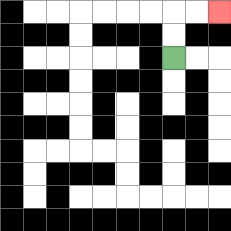{'start': '[7, 2]', 'end': '[9, 0]', 'path_directions': 'U,U,R,R', 'path_coordinates': '[[7, 2], [7, 1], [7, 0], [8, 0], [9, 0]]'}